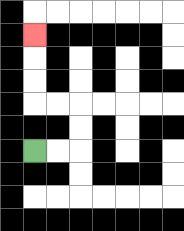{'start': '[1, 6]', 'end': '[1, 1]', 'path_directions': 'R,R,U,U,L,L,U,U,U', 'path_coordinates': '[[1, 6], [2, 6], [3, 6], [3, 5], [3, 4], [2, 4], [1, 4], [1, 3], [1, 2], [1, 1]]'}